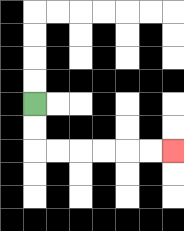{'start': '[1, 4]', 'end': '[7, 6]', 'path_directions': 'D,D,R,R,R,R,R,R', 'path_coordinates': '[[1, 4], [1, 5], [1, 6], [2, 6], [3, 6], [4, 6], [5, 6], [6, 6], [7, 6]]'}